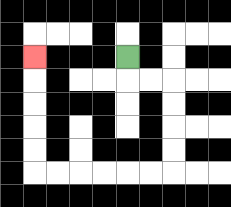{'start': '[5, 2]', 'end': '[1, 2]', 'path_directions': 'D,R,R,D,D,D,D,L,L,L,L,L,L,U,U,U,U,U', 'path_coordinates': '[[5, 2], [5, 3], [6, 3], [7, 3], [7, 4], [7, 5], [7, 6], [7, 7], [6, 7], [5, 7], [4, 7], [3, 7], [2, 7], [1, 7], [1, 6], [1, 5], [1, 4], [1, 3], [1, 2]]'}